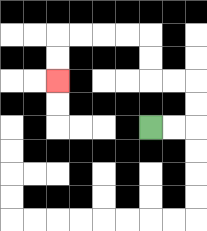{'start': '[6, 5]', 'end': '[2, 3]', 'path_directions': 'R,R,U,U,L,L,U,U,L,L,L,L,D,D', 'path_coordinates': '[[6, 5], [7, 5], [8, 5], [8, 4], [8, 3], [7, 3], [6, 3], [6, 2], [6, 1], [5, 1], [4, 1], [3, 1], [2, 1], [2, 2], [2, 3]]'}